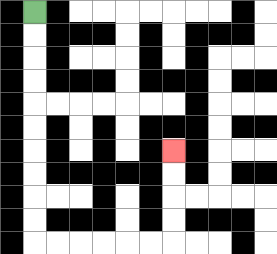{'start': '[1, 0]', 'end': '[7, 6]', 'path_directions': 'D,D,D,D,D,D,D,D,D,D,R,R,R,R,R,R,U,U,U,U', 'path_coordinates': '[[1, 0], [1, 1], [1, 2], [1, 3], [1, 4], [1, 5], [1, 6], [1, 7], [1, 8], [1, 9], [1, 10], [2, 10], [3, 10], [4, 10], [5, 10], [6, 10], [7, 10], [7, 9], [7, 8], [7, 7], [7, 6]]'}